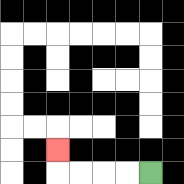{'start': '[6, 7]', 'end': '[2, 6]', 'path_directions': 'L,L,L,L,U', 'path_coordinates': '[[6, 7], [5, 7], [4, 7], [3, 7], [2, 7], [2, 6]]'}